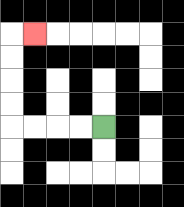{'start': '[4, 5]', 'end': '[1, 1]', 'path_directions': 'L,L,L,L,U,U,U,U,R', 'path_coordinates': '[[4, 5], [3, 5], [2, 5], [1, 5], [0, 5], [0, 4], [0, 3], [0, 2], [0, 1], [1, 1]]'}